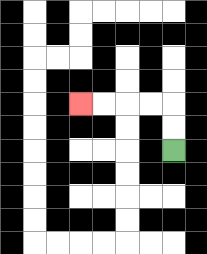{'start': '[7, 6]', 'end': '[3, 4]', 'path_directions': 'U,U,L,L,L,L', 'path_coordinates': '[[7, 6], [7, 5], [7, 4], [6, 4], [5, 4], [4, 4], [3, 4]]'}